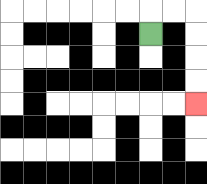{'start': '[6, 1]', 'end': '[8, 4]', 'path_directions': 'U,R,R,D,D,D,D', 'path_coordinates': '[[6, 1], [6, 0], [7, 0], [8, 0], [8, 1], [8, 2], [8, 3], [8, 4]]'}